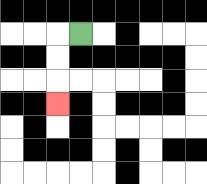{'start': '[3, 1]', 'end': '[2, 4]', 'path_directions': 'L,D,D,D', 'path_coordinates': '[[3, 1], [2, 1], [2, 2], [2, 3], [2, 4]]'}